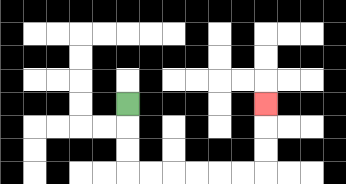{'start': '[5, 4]', 'end': '[11, 4]', 'path_directions': 'D,D,D,R,R,R,R,R,R,U,U,U', 'path_coordinates': '[[5, 4], [5, 5], [5, 6], [5, 7], [6, 7], [7, 7], [8, 7], [9, 7], [10, 7], [11, 7], [11, 6], [11, 5], [11, 4]]'}